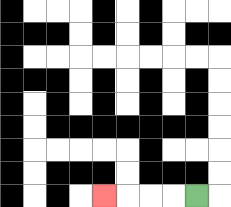{'start': '[8, 8]', 'end': '[4, 8]', 'path_directions': 'L,L,L,L', 'path_coordinates': '[[8, 8], [7, 8], [6, 8], [5, 8], [4, 8]]'}